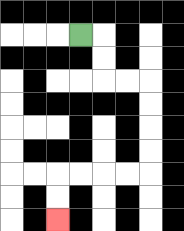{'start': '[3, 1]', 'end': '[2, 9]', 'path_directions': 'R,D,D,R,R,D,D,D,D,L,L,L,L,D,D', 'path_coordinates': '[[3, 1], [4, 1], [4, 2], [4, 3], [5, 3], [6, 3], [6, 4], [6, 5], [6, 6], [6, 7], [5, 7], [4, 7], [3, 7], [2, 7], [2, 8], [2, 9]]'}